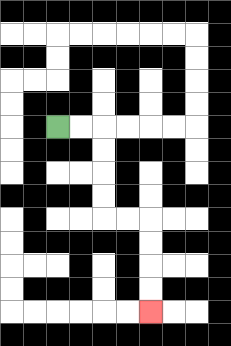{'start': '[2, 5]', 'end': '[6, 13]', 'path_directions': 'R,R,D,D,D,D,R,R,D,D,D,D', 'path_coordinates': '[[2, 5], [3, 5], [4, 5], [4, 6], [4, 7], [4, 8], [4, 9], [5, 9], [6, 9], [6, 10], [6, 11], [6, 12], [6, 13]]'}